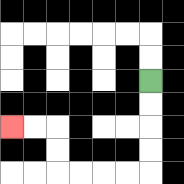{'start': '[6, 3]', 'end': '[0, 5]', 'path_directions': 'D,D,D,D,L,L,L,L,U,U,L,L', 'path_coordinates': '[[6, 3], [6, 4], [6, 5], [6, 6], [6, 7], [5, 7], [4, 7], [3, 7], [2, 7], [2, 6], [2, 5], [1, 5], [0, 5]]'}